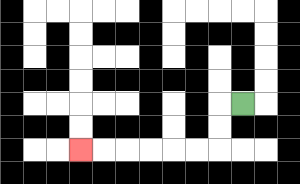{'start': '[10, 4]', 'end': '[3, 6]', 'path_directions': 'L,D,D,L,L,L,L,L,L', 'path_coordinates': '[[10, 4], [9, 4], [9, 5], [9, 6], [8, 6], [7, 6], [6, 6], [5, 6], [4, 6], [3, 6]]'}